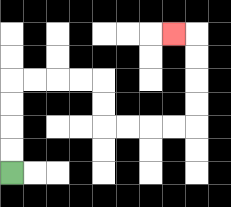{'start': '[0, 7]', 'end': '[7, 1]', 'path_directions': 'U,U,U,U,R,R,R,R,D,D,R,R,R,R,U,U,U,U,L', 'path_coordinates': '[[0, 7], [0, 6], [0, 5], [0, 4], [0, 3], [1, 3], [2, 3], [3, 3], [4, 3], [4, 4], [4, 5], [5, 5], [6, 5], [7, 5], [8, 5], [8, 4], [8, 3], [8, 2], [8, 1], [7, 1]]'}